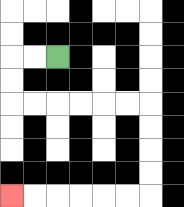{'start': '[2, 2]', 'end': '[0, 8]', 'path_directions': 'L,L,D,D,R,R,R,R,R,R,D,D,D,D,L,L,L,L,L,L', 'path_coordinates': '[[2, 2], [1, 2], [0, 2], [0, 3], [0, 4], [1, 4], [2, 4], [3, 4], [4, 4], [5, 4], [6, 4], [6, 5], [6, 6], [6, 7], [6, 8], [5, 8], [4, 8], [3, 8], [2, 8], [1, 8], [0, 8]]'}